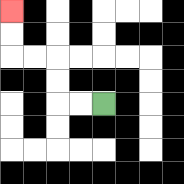{'start': '[4, 4]', 'end': '[0, 0]', 'path_directions': 'L,L,U,U,L,L,U,U', 'path_coordinates': '[[4, 4], [3, 4], [2, 4], [2, 3], [2, 2], [1, 2], [0, 2], [0, 1], [0, 0]]'}